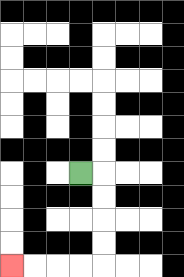{'start': '[3, 7]', 'end': '[0, 11]', 'path_directions': 'R,D,D,D,D,L,L,L,L', 'path_coordinates': '[[3, 7], [4, 7], [4, 8], [4, 9], [4, 10], [4, 11], [3, 11], [2, 11], [1, 11], [0, 11]]'}